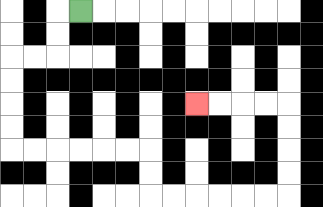{'start': '[3, 0]', 'end': '[8, 4]', 'path_directions': 'L,D,D,L,L,D,D,D,D,R,R,R,R,R,R,D,D,R,R,R,R,R,R,U,U,U,U,L,L,L,L', 'path_coordinates': '[[3, 0], [2, 0], [2, 1], [2, 2], [1, 2], [0, 2], [0, 3], [0, 4], [0, 5], [0, 6], [1, 6], [2, 6], [3, 6], [4, 6], [5, 6], [6, 6], [6, 7], [6, 8], [7, 8], [8, 8], [9, 8], [10, 8], [11, 8], [12, 8], [12, 7], [12, 6], [12, 5], [12, 4], [11, 4], [10, 4], [9, 4], [8, 4]]'}